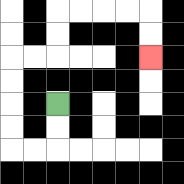{'start': '[2, 4]', 'end': '[6, 2]', 'path_directions': 'D,D,L,L,U,U,U,U,R,R,U,U,R,R,R,R,D,D', 'path_coordinates': '[[2, 4], [2, 5], [2, 6], [1, 6], [0, 6], [0, 5], [0, 4], [0, 3], [0, 2], [1, 2], [2, 2], [2, 1], [2, 0], [3, 0], [4, 0], [5, 0], [6, 0], [6, 1], [6, 2]]'}